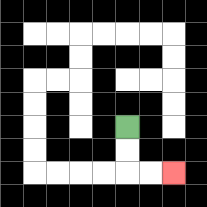{'start': '[5, 5]', 'end': '[7, 7]', 'path_directions': 'D,D,R,R', 'path_coordinates': '[[5, 5], [5, 6], [5, 7], [6, 7], [7, 7]]'}